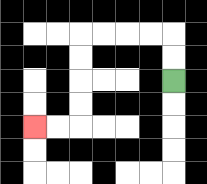{'start': '[7, 3]', 'end': '[1, 5]', 'path_directions': 'U,U,L,L,L,L,D,D,D,D,L,L', 'path_coordinates': '[[7, 3], [7, 2], [7, 1], [6, 1], [5, 1], [4, 1], [3, 1], [3, 2], [3, 3], [3, 4], [3, 5], [2, 5], [1, 5]]'}